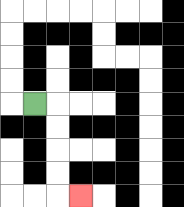{'start': '[1, 4]', 'end': '[3, 8]', 'path_directions': 'R,D,D,D,D,R', 'path_coordinates': '[[1, 4], [2, 4], [2, 5], [2, 6], [2, 7], [2, 8], [3, 8]]'}